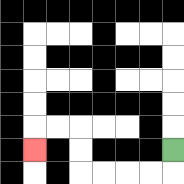{'start': '[7, 6]', 'end': '[1, 6]', 'path_directions': 'D,L,L,L,L,U,U,L,L,D', 'path_coordinates': '[[7, 6], [7, 7], [6, 7], [5, 7], [4, 7], [3, 7], [3, 6], [3, 5], [2, 5], [1, 5], [1, 6]]'}